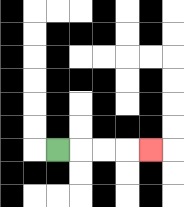{'start': '[2, 6]', 'end': '[6, 6]', 'path_directions': 'R,R,R,R', 'path_coordinates': '[[2, 6], [3, 6], [4, 6], [5, 6], [6, 6]]'}